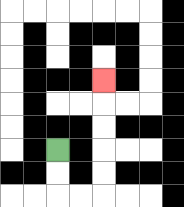{'start': '[2, 6]', 'end': '[4, 3]', 'path_directions': 'D,D,R,R,U,U,U,U,U', 'path_coordinates': '[[2, 6], [2, 7], [2, 8], [3, 8], [4, 8], [4, 7], [4, 6], [4, 5], [4, 4], [4, 3]]'}